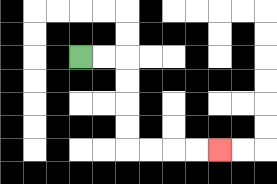{'start': '[3, 2]', 'end': '[9, 6]', 'path_directions': 'R,R,D,D,D,D,R,R,R,R', 'path_coordinates': '[[3, 2], [4, 2], [5, 2], [5, 3], [5, 4], [5, 5], [5, 6], [6, 6], [7, 6], [8, 6], [9, 6]]'}